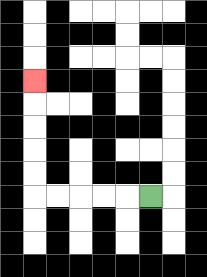{'start': '[6, 8]', 'end': '[1, 3]', 'path_directions': 'L,L,L,L,L,U,U,U,U,U', 'path_coordinates': '[[6, 8], [5, 8], [4, 8], [3, 8], [2, 8], [1, 8], [1, 7], [1, 6], [1, 5], [1, 4], [1, 3]]'}